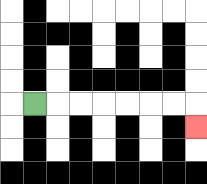{'start': '[1, 4]', 'end': '[8, 5]', 'path_directions': 'R,R,R,R,R,R,R,D', 'path_coordinates': '[[1, 4], [2, 4], [3, 4], [4, 4], [5, 4], [6, 4], [7, 4], [8, 4], [8, 5]]'}